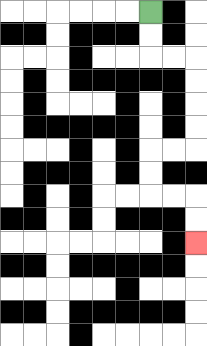{'start': '[6, 0]', 'end': '[8, 10]', 'path_directions': 'D,D,R,R,D,D,D,D,L,L,D,D,R,R,D,D', 'path_coordinates': '[[6, 0], [6, 1], [6, 2], [7, 2], [8, 2], [8, 3], [8, 4], [8, 5], [8, 6], [7, 6], [6, 6], [6, 7], [6, 8], [7, 8], [8, 8], [8, 9], [8, 10]]'}